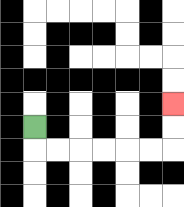{'start': '[1, 5]', 'end': '[7, 4]', 'path_directions': 'D,R,R,R,R,R,R,U,U', 'path_coordinates': '[[1, 5], [1, 6], [2, 6], [3, 6], [4, 6], [5, 6], [6, 6], [7, 6], [7, 5], [7, 4]]'}